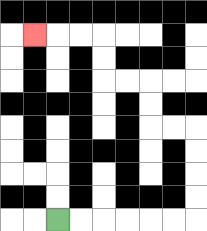{'start': '[2, 9]', 'end': '[1, 1]', 'path_directions': 'R,R,R,R,R,R,U,U,U,U,L,L,U,U,L,L,U,U,L,L,L', 'path_coordinates': '[[2, 9], [3, 9], [4, 9], [5, 9], [6, 9], [7, 9], [8, 9], [8, 8], [8, 7], [8, 6], [8, 5], [7, 5], [6, 5], [6, 4], [6, 3], [5, 3], [4, 3], [4, 2], [4, 1], [3, 1], [2, 1], [1, 1]]'}